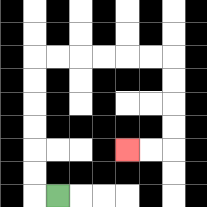{'start': '[2, 8]', 'end': '[5, 6]', 'path_directions': 'L,U,U,U,U,U,U,R,R,R,R,R,R,D,D,D,D,L,L', 'path_coordinates': '[[2, 8], [1, 8], [1, 7], [1, 6], [1, 5], [1, 4], [1, 3], [1, 2], [2, 2], [3, 2], [4, 2], [5, 2], [6, 2], [7, 2], [7, 3], [7, 4], [7, 5], [7, 6], [6, 6], [5, 6]]'}